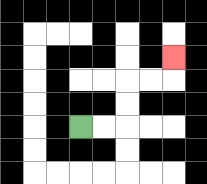{'start': '[3, 5]', 'end': '[7, 2]', 'path_directions': 'R,R,U,U,R,R,U', 'path_coordinates': '[[3, 5], [4, 5], [5, 5], [5, 4], [5, 3], [6, 3], [7, 3], [7, 2]]'}